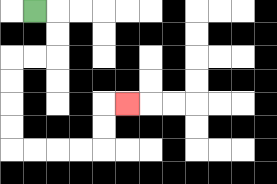{'start': '[1, 0]', 'end': '[5, 4]', 'path_directions': 'R,D,D,L,L,D,D,D,D,R,R,R,R,U,U,R', 'path_coordinates': '[[1, 0], [2, 0], [2, 1], [2, 2], [1, 2], [0, 2], [0, 3], [0, 4], [0, 5], [0, 6], [1, 6], [2, 6], [3, 6], [4, 6], [4, 5], [4, 4], [5, 4]]'}